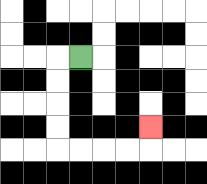{'start': '[3, 2]', 'end': '[6, 5]', 'path_directions': 'L,D,D,D,D,R,R,R,R,U', 'path_coordinates': '[[3, 2], [2, 2], [2, 3], [2, 4], [2, 5], [2, 6], [3, 6], [4, 6], [5, 6], [6, 6], [6, 5]]'}